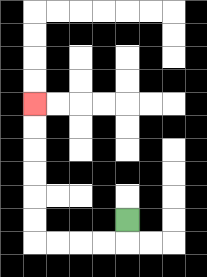{'start': '[5, 9]', 'end': '[1, 4]', 'path_directions': 'D,L,L,L,L,U,U,U,U,U,U', 'path_coordinates': '[[5, 9], [5, 10], [4, 10], [3, 10], [2, 10], [1, 10], [1, 9], [1, 8], [1, 7], [1, 6], [1, 5], [1, 4]]'}